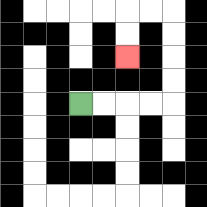{'start': '[3, 4]', 'end': '[5, 2]', 'path_directions': 'R,R,R,R,U,U,U,U,L,L,D,D', 'path_coordinates': '[[3, 4], [4, 4], [5, 4], [6, 4], [7, 4], [7, 3], [7, 2], [7, 1], [7, 0], [6, 0], [5, 0], [5, 1], [5, 2]]'}